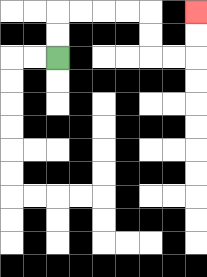{'start': '[2, 2]', 'end': '[8, 0]', 'path_directions': 'U,U,R,R,R,R,D,D,R,R,U,U', 'path_coordinates': '[[2, 2], [2, 1], [2, 0], [3, 0], [4, 0], [5, 0], [6, 0], [6, 1], [6, 2], [7, 2], [8, 2], [8, 1], [8, 0]]'}